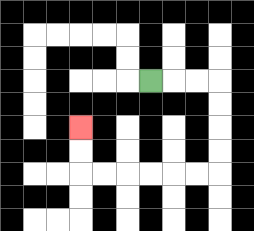{'start': '[6, 3]', 'end': '[3, 5]', 'path_directions': 'R,R,R,D,D,D,D,L,L,L,L,L,L,U,U', 'path_coordinates': '[[6, 3], [7, 3], [8, 3], [9, 3], [9, 4], [9, 5], [9, 6], [9, 7], [8, 7], [7, 7], [6, 7], [5, 7], [4, 7], [3, 7], [3, 6], [3, 5]]'}